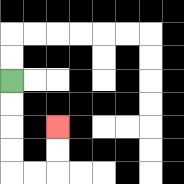{'start': '[0, 3]', 'end': '[2, 5]', 'path_directions': 'D,D,D,D,R,R,U,U', 'path_coordinates': '[[0, 3], [0, 4], [0, 5], [0, 6], [0, 7], [1, 7], [2, 7], [2, 6], [2, 5]]'}